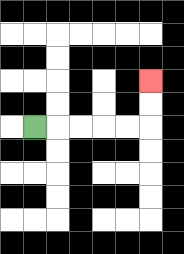{'start': '[1, 5]', 'end': '[6, 3]', 'path_directions': 'R,R,R,R,R,U,U', 'path_coordinates': '[[1, 5], [2, 5], [3, 5], [4, 5], [5, 5], [6, 5], [6, 4], [6, 3]]'}